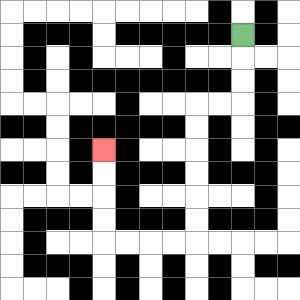{'start': '[10, 1]', 'end': '[4, 6]', 'path_directions': 'D,D,D,L,L,D,D,D,D,D,D,L,L,L,L,U,U,U,U', 'path_coordinates': '[[10, 1], [10, 2], [10, 3], [10, 4], [9, 4], [8, 4], [8, 5], [8, 6], [8, 7], [8, 8], [8, 9], [8, 10], [7, 10], [6, 10], [5, 10], [4, 10], [4, 9], [4, 8], [4, 7], [4, 6]]'}